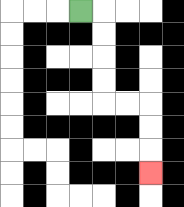{'start': '[3, 0]', 'end': '[6, 7]', 'path_directions': 'R,D,D,D,D,R,R,D,D,D', 'path_coordinates': '[[3, 0], [4, 0], [4, 1], [4, 2], [4, 3], [4, 4], [5, 4], [6, 4], [6, 5], [6, 6], [6, 7]]'}